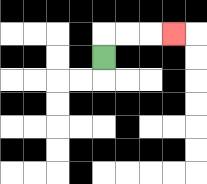{'start': '[4, 2]', 'end': '[7, 1]', 'path_directions': 'U,R,R,R', 'path_coordinates': '[[4, 2], [4, 1], [5, 1], [6, 1], [7, 1]]'}